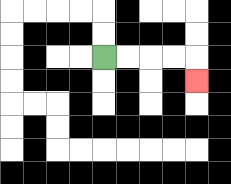{'start': '[4, 2]', 'end': '[8, 3]', 'path_directions': 'R,R,R,R,D', 'path_coordinates': '[[4, 2], [5, 2], [6, 2], [7, 2], [8, 2], [8, 3]]'}